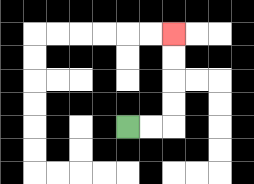{'start': '[5, 5]', 'end': '[7, 1]', 'path_directions': 'R,R,U,U,U,U', 'path_coordinates': '[[5, 5], [6, 5], [7, 5], [7, 4], [7, 3], [7, 2], [7, 1]]'}